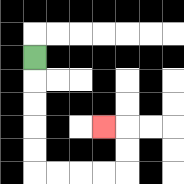{'start': '[1, 2]', 'end': '[4, 5]', 'path_directions': 'D,D,D,D,D,R,R,R,R,U,U,L', 'path_coordinates': '[[1, 2], [1, 3], [1, 4], [1, 5], [1, 6], [1, 7], [2, 7], [3, 7], [4, 7], [5, 7], [5, 6], [5, 5], [4, 5]]'}